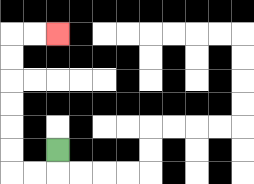{'start': '[2, 6]', 'end': '[2, 1]', 'path_directions': 'D,L,L,U,U,U,U,U,U,R,R', 'path_coordinates': '[[2, 6], [2, 7], [1, 7], [0, 7], [0, 6], [0, 5], [0, 4], [0, 3], [0, 2], [0, 1], [1, 1], [2, 1]]'}